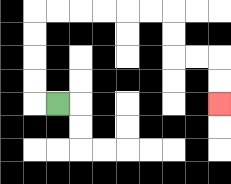{'start': '[2, 4]', 'end': '[9, 4]', 'path_directions': 'L,U,U,U,U,R,R,R,R,R,R,D,D,R,R,D,D', 'path_coordinates': '[[2, 4], [1, 4], [1, 3], [1, 2], [1, 1], [1, 0], [2, 0], [3, 0], [4, 0], [5, 0], [6, 0], [7, 0], [7, 1], [7, 2], [8, 2], [9, 2], [9, 3], [9, 4]]'}